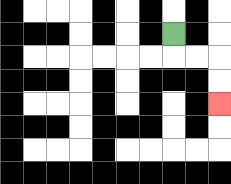{'start': '[7, 1]', 'end': '[9, 4]', 'path_directions': 'D,R,R,D,D', 'path_coordinates': '[[7, 1], [7, 2], [8, 2], [9, 2], [9, 3], [9, 4]]'}